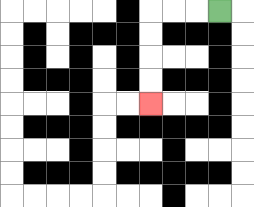{'start': '[9, 0]', 'end': '[6, 4]', 'path_directions': 'L,L,L,D,D,D,D', 'path_coordinates': '[[9, 0], [8, 0], [7, 0], [6, 0], [6, 1], [6, 2], [6, 3], [6, 4]]'}